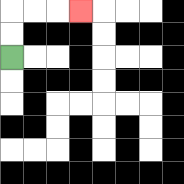{'start': '[0, 2]', 'end': '[3, 0]', 'path_directions': 'U,U,R,R,R', 'path_coordinates': '[[0, 2], [0, 1], [0, 0], [1, 0], [2, 0], [3, 0]]'}